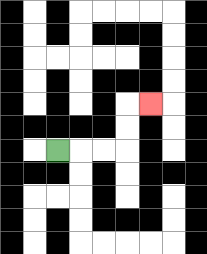{'start': '[2, 6]', 'end': '[6, 4]', 'path_directions': 'R,R,R,U,U,R', 'path_coordinates': '[[2, 6], [3, 6], [4, 6], [5, 6], [5, 5], [5, 4], [6, 4]]'}